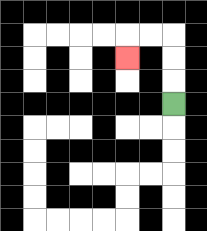{'start': '[7, 4]', 'end': '[5, 2]', 'path_directions': 'U,U,U,L,L,D', 'path_coordinates': '[[7, 4], [7, 3], [7, 2], [7, 1], [6, 1], [5, 1], [5, 2]]'}